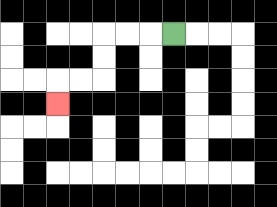{'start': '[7, 1]', 'end': '[2, 4]', 'path_directions': 'L,L,L,D,D,L,L,D', 'path_coordinates': '[[7, 1], [6, 1], [5, 1], [4, 1], [4, 2], [4, 3], [3, 3], [2, 3], [2, 4]]'}